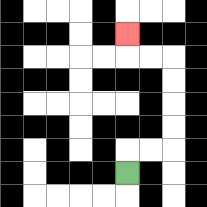{'start': '[5, 7]', 'end': '[5, 1]', 'path_directions': 'U,R,R,U,U,U,U,L,L,U', 'path_coordinates': '[[5, 7], [5, 6], [6, 6], [7, 6], [7, 5], [7, 4], [7, 3], [7, 2], [6, 2], [5, 2], [5, 1]]'}